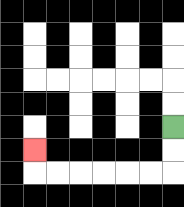{'start': '[7, 5]', 'end': '[1, 6]', 'path_directions': 'D,D,L,L,L,L,L,L,U', 'path_coordinates': '[[7, 5], [7, 6], [7, 7], [6, 7], [5, 7], [4, 7], [3, 7], [2, 7], [1, 7], [1, 6]]'}